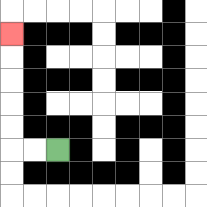{'start': '[2, 6]', 'end': '[0, 1]', 'path_directions': 'L,L,U,U,U,U,U', 'path_coordinates': '[[2, 6], [1, 6], [0, 6], [0, 5], [0, 4], [0, 3], [0, 2], [0, 1]]'}